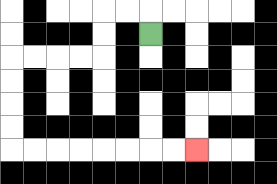{'start': '[6, 1]', 'end': '[8, 6]', 'path_directions': 'U,L,L,D,D,L,L,L,L,D,D,D,D,R,R,R,R,R,R,R,R', 'path_coordinates': '[[6, 1], [6, 0], [5, 0], [4, 0], [4, 1], [4, 2], [3, 2], [2, 2], [1, 2], [0, 2], [0, 3], [0, 4], [0, 5], [0, 6], [1, 6], [2, 6], [3, 6], [4, 6], [5, 6], [6, 6], [7, 6], [8, 6]]'}